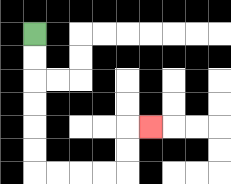{'start': '[1, 1]', 'end': '[6, 5]', 'path_directions': 'D,D,D,D,D,D,R,R,R,R,U,U,R', 'path_coordinates': '[[1, 1], [1, 2], [1, 3], [1, 4], [1, 5], [1, 6], [1, 7], [2, 7], [3, 7], [4, 7], [5, 7], [5, 6], [5, 5], [6, 5]]'}